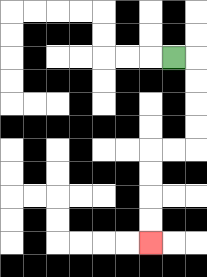{'start': '[7, 2]', 'end': '[6, 10]', 'path_directions': 'R,D,D,D,D,L,L,D,D,D,D', 'path_coordinates': '[[7, 2], [8, 2], [8, 3], [8, 4], [8, 5], [8, 6], [7, 6], [6, 6], [6, 7], [6, 8], [6, 9], [6, 10]]'}